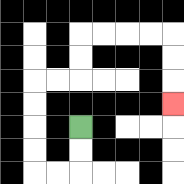{'start': '[3, 5]', 'end': '[7, 4]', 'path_directions': 'D,D,L,L,U,U,U,U,R,R,U,U,R,R,R,R,D,D,D', 'path_coordinates': '[[3, 5], [3, 6], [3, 7], [2, 7], [1, 7], [1, 6], [1, 5], [1, 4], [1, 3], [2, 3], [3, 3], [3, 2], [3, 1], [4, 1], [5, 1], [6, 1], [7, 1], [7, 2], [7, 3], [7, 4]]'}